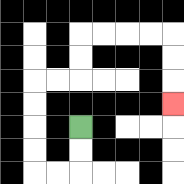{'start': '[3, 5]', 'end': '[7, 4]', 'path_directions': 'D,D,L,L,U,U,U,U,R,R,U,U,R,R,R,R,D,D,D', 'path_coordinates': '[[3, 5], [3, 6], [3, 7], [2, 7], [1, 7], [1, 6], [1, 5], [1, 4], [1, 3], [2, 3], [3, 3], [3, 2], [3, 1], [4, 1], [5, 1], [6, 1], [7, 1], [7, 2], [7, 3], [7, 4]]'}